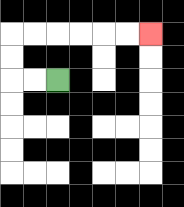{'start': '[2, 3]', 'end': '[6, 1]', 'path_directions': 'L,L,U,U,R,R,R,R,R,R', 'path_coordinates': '[[2, 3], [1, 3], [0, 3], [0, 2], [0, 1], [1, 1], [2, 1], [3, 1], [4, 1], [5, 1], [6, 1]]'}